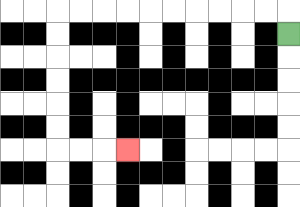{'start': '[12, 1]', 'end': '[5, 6]', 'path_directions': 'U,L,L,L,L,L,L,L,L,L,L,D,D,D,D,D,D,R,R,R', 'path_coordinates': '[[12, 1], [12, 0], [11, 0], [10, 0], [9, 0], [8, 0], [7, 0], [6, 0], [5, 0], [4, 0], [3, 0], [2, 0], [2, 1], [2, 2], [2, 3], [2, 4], [2, 5], [2, 6], [3, 6], [4, 6], [5, 6]]'}